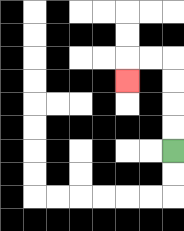{'start': '[7, 6]', 'end': '[5, 3]', 'path_directions': 'U,U,U,U,L,L,D', 'path_coordinates': '[[7, 6], [7, 5], [7, 4], [7, 3], [7, 2], [6, 2], [5, 2], [5, 3]]'}